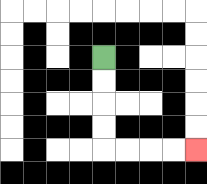{'start': '[4, 2]', 'end': '[8, 6]', 'path_directions': 'D,D,D,D,R,R,R,R', 'path_coordinates': '[[4, 2], [4, 3], [4, 4], [4, 5], [4, 6], [5, 6], [6, 6], [7, 6], [8, 6]]'}